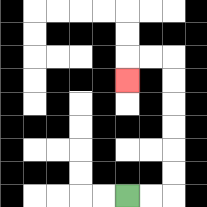{'start': '[5, 8]', 'end': '[5, 3]', 'path_directions': 'R,R,U,U,U,U,U,U,L,L,D', 'path_coordinates': '[[5, 8], [6, 8], [7, 8], [7, 7], [7, 6], [7, 5], [7, 4], [7, 3], [7, 2], [6, 2], [5, 2], [5, 3]]'}